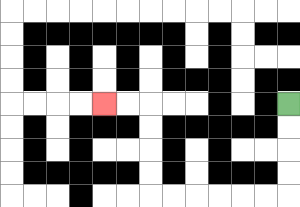{'start': '[12, 4]', 'end': '[4, 4]', 'path_directions': 'D,D,D,D,L,L,L,L,L,L,U,U,U,U,L,L', 'path_coordinates': '[[12, 4], [12, 5], [12, 6], [12, 7], [12, 8], [11, 8], [10, 8], [9, 8], [8, 8], [7, 8], [6, 8], [6, 7], [6, 6], [6, 5], [6, 4], [5, 4], [4, 4]]'}